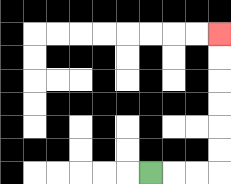{'start': '[6, 7]', 'end': '[9, 1]', 'path_directions': 'R,R,R,U,U,U,U,U,U', 'path_coordinates': '[[6, 7], [7, 7], [8, 7], [9, 7], [9, 6], [9, 5], [9, 4], [9, 3], [9, 2], [9, 1]]'}